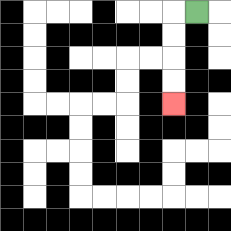{'start': '[8, 0]', 'end': '[7, 4]', 'path_directions': 'L,D,D,D,D', 'path_coordinates': '[[8, 0], [7, 0], [7, 1], [7, 2], [7, 3], [7, 4]]'}